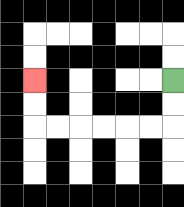{'start': '[7, 3]', 'end': '[1, 3]', 'path_directions': 'D,D,L,L,L,L,L,L,U,U', 'path_coordinates': '[[7, 3], [7, 4], [7, 5], [6, 5], [5, 5], [4, 5], [3, 5], [2, 5], [1, 5], [1, 4], [1, 3]]'}